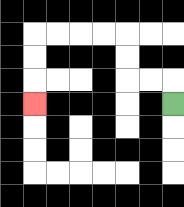{'start': '[7, 4]', 'end': '[1, 4]', 'path_directions': 'U,L,L,U,U,L,L,L,L,D,D,D', 'path_coordinates': '[[7, 4], [7, 3], [6, 3], [5, 3], [5, 2], [5, 1], [4, 1], [3, 1], [2, 1], [1, 1], [1, 2], [1, 3], [1, 4]]'}